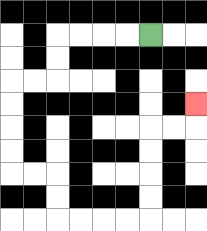{'start': '[6, 1]', 'end': '[8, 4]', 'path_directions': 'L,L,L,L,D,D,L,L,D,D,D,D,R,R,D,D,R,R,R,R,U,U,U,U,R,R,U', 'path_coordinates': '[[6, 1], [5, 1], [4, 1], [3, 1], [2, 1], [2, 2], [2, 3], [1, 3], [0, 3], [0, 4], [0, 5], [0, 6], [0, 7], [1, 7], [2, 7], [2, 8], [2, 9], [3, 9], [4, 9], [5, 9], [6, 9], [6, 8], [6, 7], [6, 6], [6, 5], [7, 5], [8, 5], [8, 4]]'}